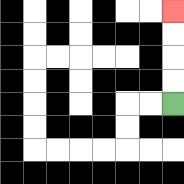{'start': '[7, 4]', 'end': '[7, 0]', 'path_directions': 'U,U,U,U', 'path_coordinates': '[[7, 4], [7, 3], [7, 2], [7, 1], [7, 0]]'}